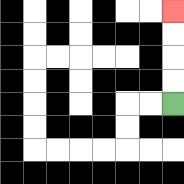{'start': '[7, 4]', 'end': '[7, 0]', 'path_directions': 'U,U,U,U', 'path_coordinates': '[[7, 4], [7, 3], [7, 2], [7, 1], [7, 0]]'}